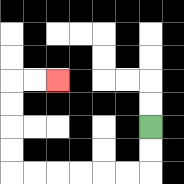{'start': '[6, 5]', 'end': '[2, 3]', 'path_directions': 'D,D,L,L,L,L,L,L,U,U,U,U,R,R', 'path_coordinates': '[[6, 5], [6, 6], [6, 7], [5, 7], [4, 7], [3, 7], [2, 7], [1, 7], [0, 7], [0, 6], [0, 5], [0, 4], [0, 3], [1, 3], [2, 3]]'}